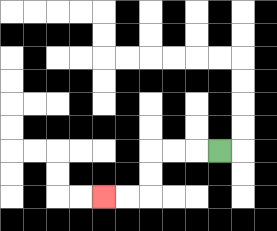{'start': '[9, 6]', 'end': '[4, 8]', 'path_directions': 'L,L,L,D,D,L,L', 'path_coordinates': '[[9, 6], [8, 6], [7, 6], [6, 6], [6, 7], [6, 8], [5, 8], [4, 8]]'}